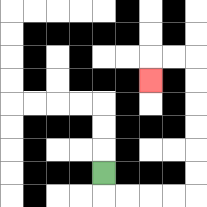{'start': '[4, 7]', 'end': '[6, 3]', 'path_directions': 'D,R,R,R,R,U,U,U,U,U,U,L,L,D', 'path_coordinates': '[[4, 7], [4, 8], [5, 8], [6, 8], [7, 8], [8, 8], [8, 7], [8, 6], [8, 5], [8, 4], [8, 3], [8, 2], [7, 2], [6, 2], [6, 3]]'}